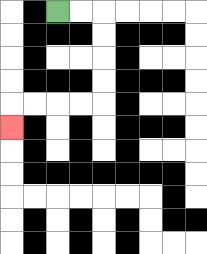{'start': '[2, 0]', 'end': '[0, 5]', 'path_directions': 'R,R,D,D,D,D,L,L,L,L,D', 'path_coordinates': '[[2, 0], [3, 0], [4, 0], [4, 1], [4, 2], [4, 3], [4, 4], [3, 4], [2, 4], [1, 4], [0, 4], [0, 5]]'}